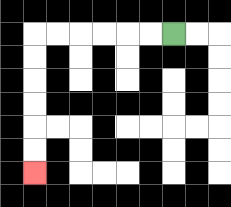{'start': '[7, 1]', 'end': '[1, 7]', 'path_directions': 'L,L,L,L,L,L,D,D,D,D,D,D', 'path_coordinates': '[[7, 1], [6, 1], [5, 1], [4, 1], [3, 1], [2, 1], [1, 1], [1, 2], [1, 3], [1, 4], [1, 5], [1, 6], [1, 7]]'}